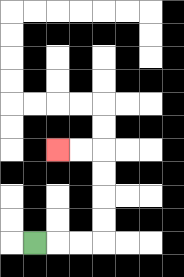{'start': '[1, 10]', 'end': '[2, 6]', 'path_directions': 'R,R,R,U,U,U,U,L,L', 'path_coordinates': '[[1, 10], [2, 10], [3, 10], [4, 10], [4, 9], [4, 8], [4, 7], [4, 6], [3, 6], [2, 6]]'}